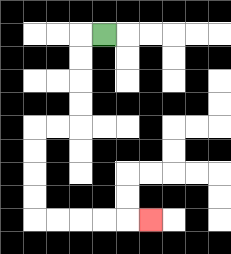{'start': '[4, 1]', 'end': '[6, 9]', 'path_directions': 'L,D,D,D,D,L,L,D,D,D,D,R,R,R,R,R', 'path_coordinates': '[[4, 1], [3, 1], [3, 2], [3, 3], [3, 4], [3, 5], [2, 5], [1, 5], [1, 6], [1, 7], [1, 8], [1, 9], [2, 9], [3, 9], [4, 9], [5, 9], [6, 9]]'}